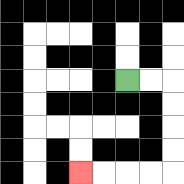{'start': '[5, 3]', 'end': '[3, 7]', 'path_directions': 'R,R,D,D,D,D,L,L,L,L', 'path_coordinates': '[[5, 3], [6, 3], [7, 3], [7, 4], [7, 5], [7, 6], [7, 7], [6, 7], [5, 7], [4, 7], [3, 7]]'}